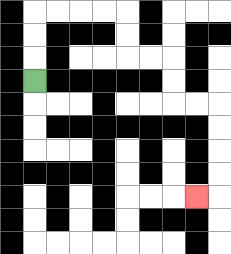{'start': '[1, 3]', 'end': '[8, 8]', 'path_directions': 'U,U,U,R,R,R,R,D,D,R,R,D,D,R,R,D,D,D,D,L', 'path_coordinates': '[[1, 3], [1, 2], [1, 1], [1, 0], [2, 0], [3, 0], [4, 0], [5, 0], [5, 1], [5, 2], [6, 2], [7, 2], [7, 3], [7, 4], [8, 4], [9, 4], [9, 5], [9, 6], [9, 7], [9, 8], [8, 8]]'}